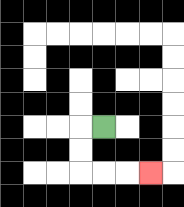{'start': '[4, 5]', 'end': '[6, 7]', 'path_directions': 'L,D,D,R,R,R', 'path_coordinates': '[[4, 5], [3, 5], [3, 6], [3, 7], [4, 7], [5, 7], [6, 7]]'}